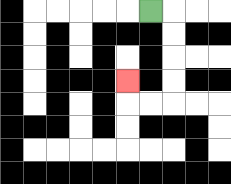{'start': '[6, 0]', 'end': '[5, 3]', 'path_directions': 'R,D,D,D,D,L,L,U', 'path_coordinates': '[[6, 0], [7, 0], [7, 1], [7, 2], [7, 3], [7, 4], [6, 4], [5, 4], [5, 3]]'}